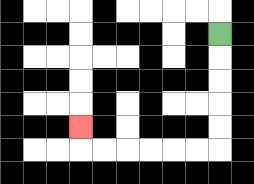{'start': '[9, 1]', 'end': '[3, 5]', 'path_directions': 'D,D,D,D,D,L,L,L,L,L,L,U', 'path_coordinates': '[[9, 1], [9, 2], [9, 3], [9, 4], [9, 5], [9, 6], [8, 6], [7, 6], [6, 6], [5, 6], [4, 6], [3, 6], [3, 5]]'}